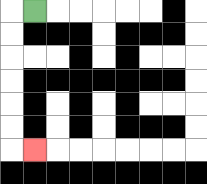{'start': '[1, 0]', 'end': '[1, 6]', 'path_directions': 'L,D,D,D,D,D,D,R', 'path_coordinates': '[[1, 0], [0, 0], [0, 1], [0, 2], [0, 3], [0, 4], [0, 5], [0, 6], [1, 6]]'}